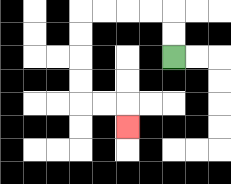{'start': '[7, 2]', 'end': '[5, 5]', 'path_directions': 'U,U,L,L,L,L,D,D,D,D,R,R,D', 'path_coordinates': '[[7, 2], [7, 1], [7, 0], [6, 0], [5, 0], [4, 0], [3, 0], [3, 1], [3, 2], [3, 3], [3, 4], [4, 4], [5, 4], [5, 5]]'}